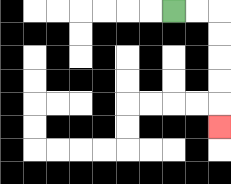{'start': '[7, 0]', 'end': '[9, 5]', 'path_directions': 'R,R,D,D,D,D,D', 'path_coordinates': '[[7, 0], [8, 0], [9, 0], [9, 1], [9, 2], [9, 3], [9, 4], [9, 5]]'}